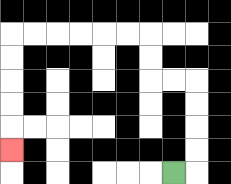{'start': '[7, 7]', 'end': '[0, 6]', 'path_directions': 'R,U,U,U,U,L,L,U,U,L,L,L,L,L,L,D,D,D,D,D', 'path_coordinates': '[[7, 7], [8, 7], [8, 6], [8, 5], [8, 4], [8, 3], [7, 3], [6, 3], [6, 2], [6, 1], [5, 1], [4, 1], [3, 1], [2, 1], [1, 1], [0, 1], [0, 2], [0, 3], [0, 4], [0, 5], [0, 6]]'}